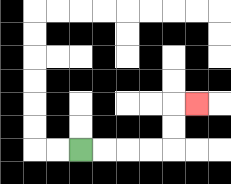{'start': '[3, 6]', 'end': '[8, 4]', 'path_directions': 'R,R,R,R,U,U,R', 'path_coordinates': '[[3, 6], [4, 6], [5, 6], [6, 6], [7, 6], [7, 5], [7, 4], [8, 4]]'}